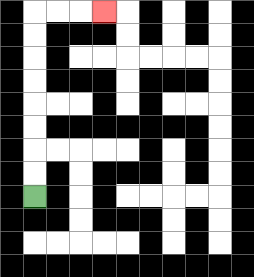{'start': '[1, 8]', 'end': '[4, 0]', 'path_directions': 'U,U,U,U,U,U,U,U,R,R,R', 'path_coordinates': '[[1, 8], [1, 7], [1, 6], [1, 5], [1, 4], [1, 3], [1, 2], [1, 1], [1, 0], [2, 0], [3, 0], [4, 0]]'}